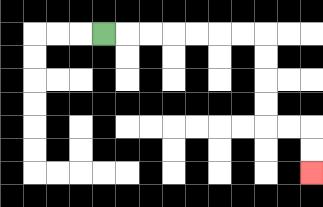{'start': '[4, 1]', 'end': '[13, 7]', 'path_directions': 'R,R,R,R,R,R,R,D,D,D,D,R,R,D,D', 'path_coordinates': '[[4, 1], [5, 1], [6, 1], [7, 1], [8, 1], [9, 1], [10, 1], [11, 1], [11, 2], [11, 3], [11, 4], [11, 5], [12, 5], [13, 5], [13, 6], [13, 7]]'}